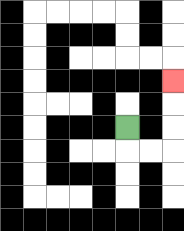{'start': '[5, 5]', 'end': '[7, 3]', 'path_directions': 'D,R,R,U,U,U', 'path_coordinates': '[[5, 5], [5, 6], [6, 6], [7, 6], [7, 5], [7, 4], [7, 3]]'}